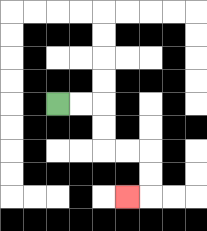{'start': '[2, 4]', 'end': '[5, 8]', 'path_directions': 'R,R,D,D,R,R,D,D,L', 'path_coordinates': '[[2, 4], [3, 4], [4, 4], [4, 5], [4, 6], [5, 6], [6, 6], [6, 7], [6, 8], [5, 8]]'}